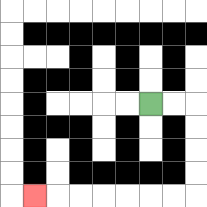{'start': '[6, 4]', 'end': '[1, 8]', 'path_directions': 'R,R,D,D,D,D,L,L,L,L,L,L,L', 'path_coordinates': '[[6, 4], [7, 4], [8, 4], [8, 5], [8, 6], [8, 7], [8, 8], [7, 8], [6, 8], [5, 8], [4, 8], [3, 8], [2, 8], [1, 8]]'}